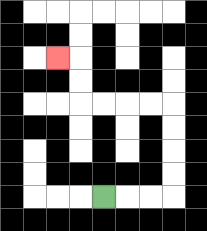{'start': '[4, 8]', 'end': '[2, 2]', 'path_directions': 'R,R,R,U,U,U,U,L,L,L,L,U,U,L', 'path_coordinates': '[[4, 8], [5, 8], [6, 8], [7, 8], [7, 7], [7, 6], [7, 5], [7, 4], [6, 4], [5, 4], [4, 4], [3, 4], [3, 3], [3, 2], [2, 2]]'}